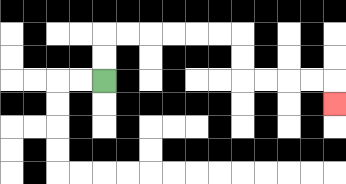{'start': '[4, 3]', 'end': '[14, 4]', 'path_directions': 'U,U,R,R,R,R,R,R,D,D,R,R,R,R,D', 'path_coordinates': '[[4, 3], [4, 2], [4, 1], [5, 1], [6, 1], [7, 1], [8, 1], [9, 1], [10, 1], [10, 2], [10, 3], [11, 3], [12, 3], [13, 3], [14, 3], [14, 4]]'}